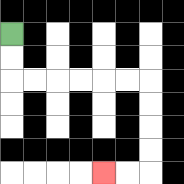{'start': '[0, 1]', 'end': '[4, 7]', 'path_directions': 'D,D,R,R,R,R,R,R,D,D,D,D,L,L', 'path_coordinates': '[[0, 1], [0, 2], [0, 3], [1, 3], [2, 3], [3, 3], [4, 3], [5, 3], [6, 3], [6, 4], [6, 5], [6, 6], [6, 7], [5, 7], [4, 7]]'}